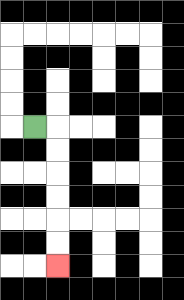{'start': '[1, 5]', 'end': '[2, 11]', 'path_directions': 'R,D,D,D,D,D,D', 'path_coordinates': '[[1, 5], [2, 5], [2, 6], [2, 7], [2, 8], [2, 9], [2, 10], [2, 11]]'}